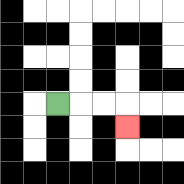{'start': '[2, 4]', 'end': '[5, 5]', 'path_directions': 'R,R,R,D', 'path_coordinates': '[[2, 4], [3, 4], [4, 4], [5, 4], [5, 5]]'}